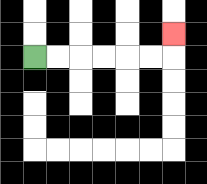{'start': '[1, 2]', 'end': '[7, 1]', 'path_directions': 'R,R,R,R,R,R,U', 'path_coordinates': '[[1, 2], [2, 2], [3, 2], [4, 2], [5, 2], [6, 2], [7, 2], [7, 1]]'}